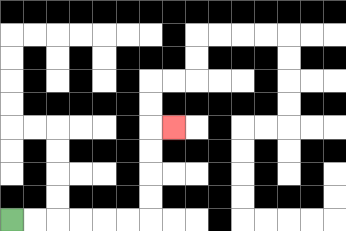{'start': '[0, 9]', 'end': '[7, 5]', 'path_directions': 'R,R,R,R,R,R,U,U,U,U,R', 'path_coordinates': '[[0, 9], [1, 9], [2, 9], [3, 9], [4, 9], [5, 9], [6, 9], [6, 8], [6, 7], [6, 6], [6, 5], [7, 5]]'}